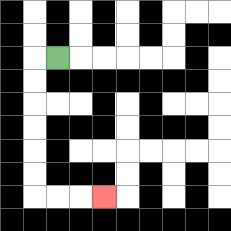{'start': '[2, 2]', 'end': '[4, 8]', 'path_directions': 'L,D,D,D,D,D,D,R,R,R', 'path_coordinates': '[[2, 2], [1, 2], [1, 3], [1, 4], [1, 5], [1, 6], [1, 7], [1, 8], [2, 8], [3, 8], [4, 8]]'}